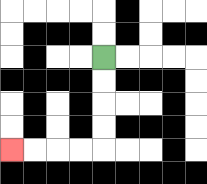{'start': '[4, 2]', 'end': '[0, 6]', 'path_directions': 'D,D,D,D,L,L,L,L', 'path_coordinates': '[[4, 2], [4, 3], [4, 4], [4, 5], [4, 6], [3, 6], [2, 6], [1, 6], [0, 6]]'}